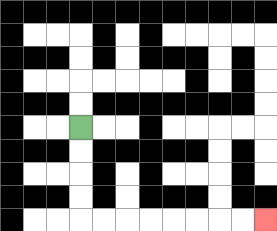{'start': '[3, 5]', 'end': '[11, 9]', 'path_directions': 'D,D,D,D,R,R,R,R,R,R,R,R', 'path_coordinates': '[[3, 5], [3, 6], [3, 7], [3, 8], [3, 9], [4, 9], [5, 9], [6, 9], [7, 9], [8, 9], [9, 9], [10, 9], [11, 9]]'}